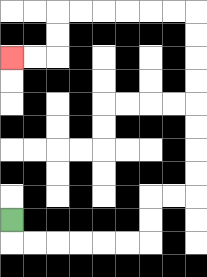{'start': '[0, 9]', 'end': '[0, 2]', 'path_directions': 'D,R,R,R,R,R,R,U,U,R,R,U,U,U,U,U,U,U,U,L,L,L,L,L,L,D,D,L,L', 'path_coordinates': '[[0, 9], [0, 10], [1, 10], [2, 10], [3, 10], [4, 10], [5, 10], [6, 10], [6, 9], [6, 8], [7, 8], [8, 8], [8, 7], [8, 6], [8, 5], [8, 4], [8, 3], [8, 2], [8, 1], [8, 0], [7, 0], [6, 0], [5, 0], [4, 0], [3, 0], [2, 0], [2, 1], [2, 2], [1, 2], [0, 2]]'}